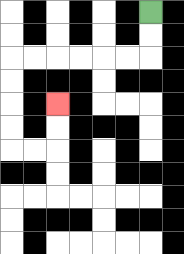{'start': '[6, 0]', 'end': '[2, 4]', 'path_directions': 'D,D,L,L,L,L,L,L,D,D,D,D,R,R,U,U', 'path_coordinates': '[[6, 0], [6, 1], [6, 2], [5, 2], [4, 2], [3, 2], [2, 2], [1, 2], [0, 2], [0, 3], [0, 4], [0, 5], [0, 6], [1, 6], [2, 6], [2, 5], [2, 4]]'}